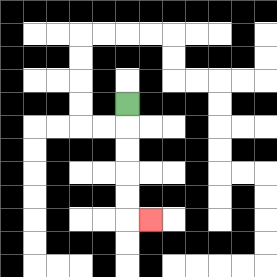{'start': '[5, 4]', 'end': '[6, 9]', 'path_directions': 'D,D,D,D,D,R', 'path_coordinates': '[[5, 4], [5, 5], [5, 6], [5, 7], [5, 8], [5, 9], [6, 9]]'}